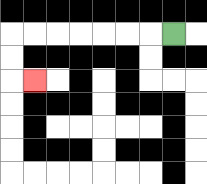{'start': '[7, 1]', 'end': '[1, 3]', 'path_directions': 'L,L,L,L,L,L,L,D,D,R', 'path_coordinates': '[[7, 1], [6, 1], [5, 1], [4, 1], [3, 1], [2, 1], [1, 1], [0, 1], [0, 2], [0, 3], [1, 3]]'}